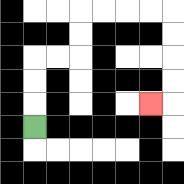{'start': '[1, 5]', 'end': '[6, 4]', 'path_directions': 'U,U,U,R,R,U,U,R,R,R,R,D,D,D,D,L', 'path_coordinates': '[[1, 5], [1, 4], [1, 3], [1, 2], [2, 2], [3, 2], [3, 1], [3, 0], [4, 0], [5, 0], [6, 0], [7, 0], [7, 1], [7, 2], [7, 3], [7, 4], [6, 4]]'}